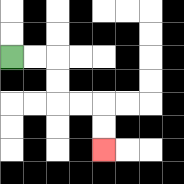{'start': '[0, 2]', 'end': '[4, 6]', 'path_directions': 'R,R,D,D,R,R,D,D', 'path_coordinates': '[[0, 2], [1, 2], [2, 2], [2, 3], [2, 4], [3, 4], [4, 4], [4, 5], [4, 6]]'}